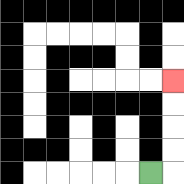{'start': '[6, 7]', 'end': '[7, 3]', 'path_directions': 'R,U,U,U,U', 'path_coordinates': '[[6, 7], [7, 7], [7, 6], [7, 5], [7, 4], [7, 3]]'}